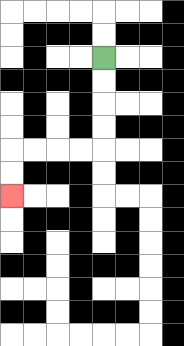{'start': '[4, 2]', 'end': '[0, 8]', 'path_directions': 'D,D,D,D,L,L,L,L,D,D', 'path_coordinates': '[[4, 2], [4, 3], [4, 4], [4, 5], [4, 6], [3, 6], [2, 6], [1, 6], [0, 6], [0, 7], [0, 8]]'}